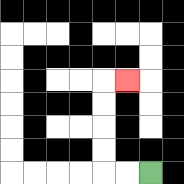{'start': '[6, 7]', 'end': '[5, 3]', 'path_directions': 'L,L,U,U,U,U,R', 'path_coordinates': '[[6, 7], [5, 7], [4, 7], [4, 6], [4, 5], [4, 4], [4, 3], [5, 3]]'}